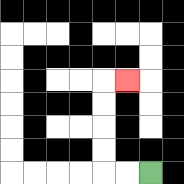{'start': '[6, 7]', 'end': '[5, 3]', 'path_directions': 'L,L,U,U,U,U,R', 'path_coordinates': '[[6, 7], [5, 7], [4, 7], [4, 6], [4, 5], [4, 4], [4, 3], [5, 3]]'}